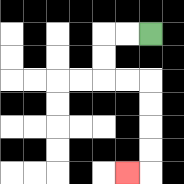{'start': '[6, 1]', 'end': '[5, 7]', 'path_directions': 'L,L,D,D,R,R,D,D,D,D,L', 'path_coordinates': '[[6, 1], [5, 1], [4, 1], [4, 2], [4, 3], [5, 3], [6, 3], [6, 4], [6, 5], [6, 6], [6, 7], [5, 7]]'}